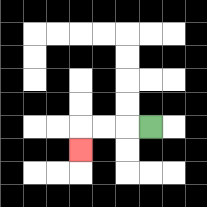{'start': '[6, 5]', 'end': '[3, 6]', 'path_directions': 'L,L,L,D', 'path_coordinates': '[[6, 5], [5, 5], [4, 5], [3, 5], [3, 6]]'}